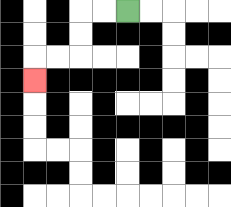{'start': '[5, 0]', 'end': '[1, 3]', 'path_directions': 'L,L,D,D,L,L,D', 'path_coordinates': '[[5, 0], [4, 0], [3, 0], [3, 1], [3, 2], [2, 2], [1, 2], [1, 3]]'}